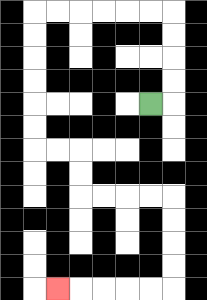{'start': '[6, 4]', 'end': '[2, 12]', 'path_directions': 'R,U,U,U,U,L,L,L,L,L,L,D,D,D,D,D,D,R,R,D,D,R,R,R,R,D,D,D,D,L,L,L,L,L', 'path_coordinates': '[[6, 4], [7, 4], [7, 3], [7, 2], [7, 1], [7, 0], [6, 0], [5, 0], [4, 0], [3, 0], [2, 0], [1, 0], [1, 1], [1, 2], [1, 3], [1, 4], [1, 5], [1, 6], [2, 6], [3, 6], [3, 7], [3, 8], [4, 8], [5, 8], [6, 8], [7, 8], [7, 9], [7, 10], [7, 11], [7, 12], [6, 12], [5, 12], [4, 12], [3, 12], [2, 12]]'}